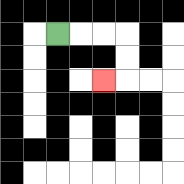{'start': '[2, 1]', 'end': '[4, 3]', 'path_directions': 'R,R,R,D,D,L', 'path_coordinates': '[[2, 1], [3, 1], [4, 1], [5, 1], [5, 2], [5, 3], [4, 3]]'}